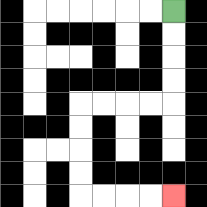{'start': '[7, 0]', 'end': '[7, 8]', 'path_directions': 'D,D,D,D,L,L,L,L,D,D,D,D,R,R,R,R', 'path_coordinates': '[[7, 0], [7, 1], [7, 2], [7, 3], [7, 4], [6, 4], [5, 4], [4, 4], [3, 4], [3, 5], [3, 6], [3, 7], [3, 8], [4, 8], [5, 8], [6, 8], [7, 8]]'}